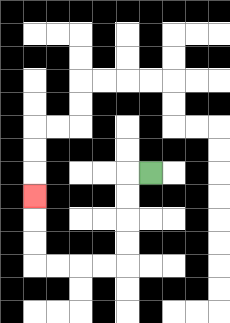{'start': '[6, 7]', 'end': '[1, 8]', 'path_directions': 'L,D,D,D,D,L,L,L,L,U,U,U', 'path_coordinates': '[[6, 7], [5, 7], [5, 8], [5, 9], [5, 10], [5, 11], [4, 11], [3, 11], [2, 11], [1, 11], [1, 10], [1, 9], [1, 8]]'}